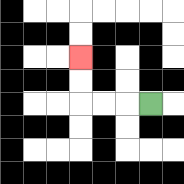{'start': '[6, 4]', 'end': '[3, 2]', 'path_directions': 'L,L,L,U,U', 'path_coordinates': '[[6, 4], [5, 4], [4, 4], [3, 4], [3, 3], [3, 2]]'}